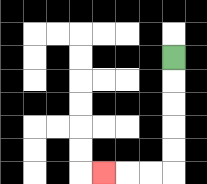{'start': '[7, 2]', 'end': '[4, 7]', 'path_directions': 'D,D,D,D,D,L,L,L', 'path_coordinates': '[[7, 2], [7, 3], [7, 4], [7, 5], [7, 6], [7, 7], [6, 7], [5, 7], [4, 7]]'}